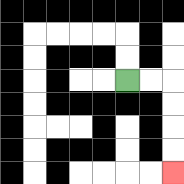{'start': '[5, 3]', 'end': '[7, 7]', 'path_directions': 'R,R,D,D,D,D', 'path_coordinates': '[[5, 3], [6, 3], [7, 3], [7, 4], [7, 5], [7, 6], [7, 7]]'}